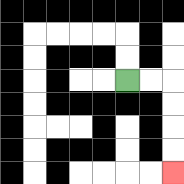{'start': '[5, 3]', 'end': '[7, 7]', 'path_directions': 'R,R,D,D,D,D', 'path_coordinates': '[[5, 3], [6, 3], [7, 3], [7, 4], [7, 5], [7, 6], [7, 7]]'}